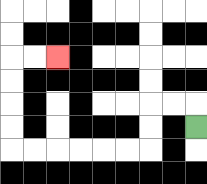{'start': '[8, 5]', 'end': '[2, 2]', 'path_directions': 'U,L,L,D,D,L,L,L,L,L,L,U,U,U,U,R,R', 'path_coordinates': '[[8, 5], [8, 4], [7, 4], [6, 4], [6, 5], [6, 6], [5, 6], [4, 6], [3, 6], [2, 6], [1, 6], [0, 6], [0, 5], [0, 4], [0, 3], [0, 2], [1, 2], [2, 2]]'}